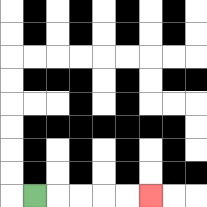{'start': '[1, 8]', 'end': '[6, 8]', 'path_directions': 'R,R,R,R,R', 'path_coordinates': '[[1, 8], [2, 8], [3, 8], [4, 8], [5, 8], [6, 8]]'}